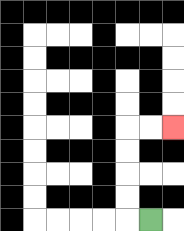{'start': '[6, 9]', 'end': '[7, 5]', 'path_directions': 'L,U,U,U,U,R,R', 'path_coordinates': '[[6, 9], [5, 9], [5, 8], [5, 7], [5, 6], [5, 5], [6, 5], [7, 5]]'}